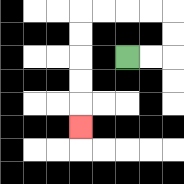{'start': '[5, 2]', 'end': '[3, 5]', 'path_directions': 'R,R,U,U,L,L,L,L,D,D,D,D,D', 'path_coordinates': '[[5, 2], [6, 2], [7, 2], [7, 1], [7, 0], [6, 0], [5, 0], [4, 0], [3, 0], [3, 1], [3, 2], [3, 3], [3, 4], [3, 5]]'}